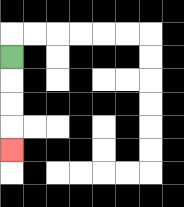{'start': '[0, 2]', 'end': '[0, 6]', 'path_directions': 'D,D,D,D', 'path_coordinates': '[[0, 2], [0, 3], [0, 4], [0, 5], [0, 6]]'}